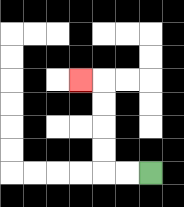{'start': '[6, 7]', 'end': '[3, 3]', 'path_directions': 'L,L,U,U,U,U,L', 'path_coordinates': '[[6, 7], [5, 7], [4, 7], [4, 6], [4, 5], [4, 4], [4, 3], [3, 3]]'}